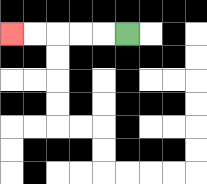{'start': '[5, 1]', 'end': '[0, 1]', 'path_directions': 'L,L,L,L,L', 'path_coordinates': '[[5, 1], [4, 1], [3, 1], [2, 1], [1, 1], [0, 1]]'}